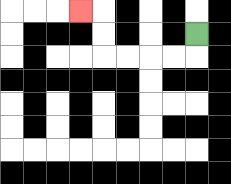{'start': '[8, 1]', 'end': '[3, 0]', 'path_directions': 'D,L,L,L,L,U,U,L', 'path_coordinates': '[[8, 1], [8, 2], [7, 2], [6, 2], [5, 2], [4, 2], [4, 1], [4, 0], [3, 0]]'}